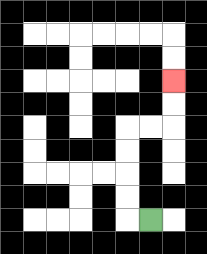{'start': '[6, 9]', 'end': '[7, 3]', 'path_directions': 'L,U,U,U,U,R,R,U,U', 'path_coordinates': '[[6, 9], [5, 9], [5, 8], [5, 7], [5, 6], [5, 5], [6, 5], [7, 5], [7, 4], [7, 3]]'}